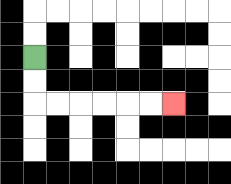{'start': '[1, 2]', 'end': '[7, 4]', 'path_directions': 'D,D,R,R,R,R,R,R', 'path_coordinates': '[[1, 2], [1, 3], [1, 4], [2, 4], [3, 4], [4, 4], [5, 4], [6, 4], [7, 4]]'}